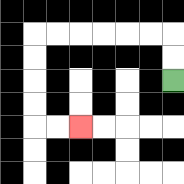{'start': '[7, 3]', 'end': '[3, 5]', 'path_directions': 'U,U,L,L,L,L,L,L,D,D,D,D,R,R', 'path_coordinates': '[[7, 3], [7, 2], [7, 1], [6, 1], [5, 1], [4, 1], [3, 1], [2, 1], [1, 1], [1, 2], [1, 3], [1, 4], [1, 5], [2, 5], [3, 5]]'}